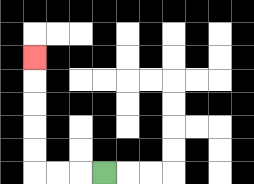{'start': '[4, 7]', 'end': '[1, 2]', 'path_directions': 'L,L,L,U,U,U,U,U', 'path_coordinates': '[[4, 7], [3, 7], [2, 7], [1, 7], [1, 6], [1, 5], [1, 4], [1, 3], [1, 2]]'}